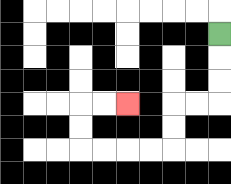{'start': '[9, 1]', 'end': '[5, 4]', 'path_directions': 'D,D,D,L,L,D,D,L,L,L,L,U,U,R,R', 'path_coordinates': '[[9, 1], [9, 2], [9, 3], [9, 4], [8, 4], [7, 4], [7, 5], [7, 6], [6, 6], [5, 6], [4, 6], [3, 6], [3, 5], [3, 4], [4, 4], [5, 4]]'}